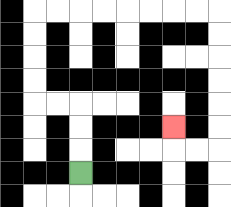{'start': '[3, 7]', 'end': '[7, 5]', 'path_directions': 'U,U,U,L,L,U,U,U,U,R,R,R,R,R,R,R,R,D,D,D,D,D,D,L,L,U', 'path_coordinates': '[[3, 7], [3, 6], [3, 5], [3, 4], [2, 4], [1, 4], [1, 3], [1, 2], [1, 1], [1, 0], [2, 0], [3, 0], [4, 0], [5, 0], [6, 0], [7, 0], [8, 0], [9, 0], [9, 1], [9, 2], [9, 3], [9, 4], [9, 5], [9, 6], [8, 6], [7, 6], [7, 5]]'}